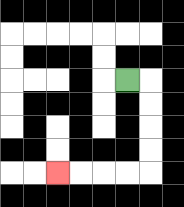{'start': '[5, 3]', 'end': '[2, 7]', 'path_directions': 'R,D,D,D,D,L,L,L,L', 'path_coordinates': '[[5, 3], [6, 3], [6, 4], [6, 5], [6, 6], [6, 7], [5, 7], [4, 7], [3, 7], [2, 7]]'}